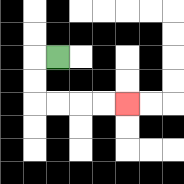{'start': '[2, 2]', 'end': '[5, 4]', 'path_directions': 'L,D,D,R,R,R,R', 'path_coordinates': '[[2, 2], [1, 2], [1, 3], [1, 4], [2, 4], [3, 4], [4, 4], [5, 4]]'}